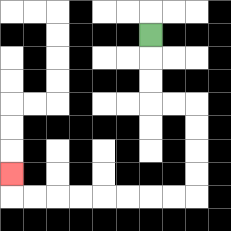{'start': '[6, 1]', 'end': '[0, 7]', 'path_directions': 'D,D,D,R,R,D,D,D,D,L,L,L,L,L,L,L,L,U', 'path_coordinates': '[[6, 1], [6, 2], [6, 3], [6, 4], [7, 4], [8, 4], [8, 5], [8, 6], [8, 7], [8, 8], [7, 8], [6, 8], [5, 8], [4, 8], [3, 8], [2, 8], [1, 8], [0, 8], [0, 7]]'}